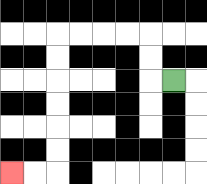{'start': '[7, 3]', 'end': '[0, 7]', 'path_directions': 'L,U,U,L,L,L,L,D,D,D,D,D,D,L,L', 'path_coordinates': '[[7, 3], [6, 3], [6, 2], [6, 1], [5, 1], [4, 1], [3, 1], [2, 1], [2, 2], [2, 3], [2, 4], [2, 5], [2, 6], [2, 7], [1, 7], [0, 7]]'}